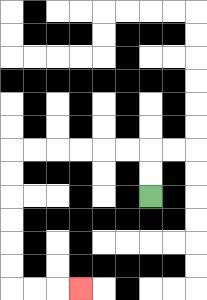{'start': '[6, 8]', 'end': '[3, 12]', 'path_directions': 'U,U,L,L,L,L,L,L,D,D,D,D,D,D,R,R,R', 'path_coordinates': '[[6, 8], [6, 7], [6, 6], [5, 6], [4, 6], [3, 6], [2, 6], [1, 6], [0, 6], [0, 7], [0, 8], [0, 9], [0, 10], [0, 11], [0, 12], [1, 12], [2, 12], [3, 12]]'}